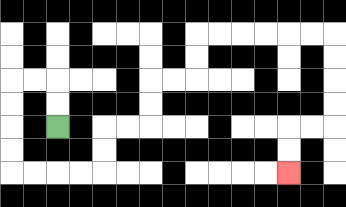{'start': '[2, 5]', 'end': '[12, 7]', 'path_directions': 'U,U,L,L,D,D,D,D,R,R,R,R,U,U,R,R,U,U,R,R,U,U,R,R,R,R,R,R,D,D,D,D,L,L,D,D', 'path_coordinates': '[[2, 5], [2, 4], [2, 3], [1, 3], [0, 3], [0, 4], [0, 5], [0, 6], [0, 7], [1, 7], [2, 7], [3, 7], [4, 7], [4, 6], [4, 5], [5, 5], [6, 5], [6, 4], [6, 3], [7, 3], [8, 3], [8, 2], [8, 1], [9, 1], [10, 1], [11, 1], [12, 1], [13, 1], [14, 1], [14, 2], [14, 3], [14, 4], [14, 5], [13, 5], [12, 5], [12, 6], [12, 7]]'}